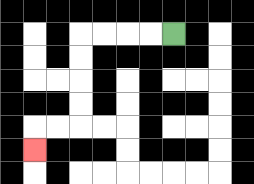{'start': '[7, 1]', 'end': '[1, 6]', 'path_directions': 'L,L,L,L,D,D,D,D,L,L,D', 'path_coordinates': '[[7, 1], [6, 1], [5, 1], [4, 1], [3, 1], [3, 2], [3, 3], [3, 4], [3, 5], [2, 5], [1, 5], [1, 6]]'}